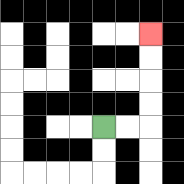{'start': '[4, 5]', 'end': '[6, 1]', 'path_directions': 'R,R,U,U,U,U', 'path_coordinates': '[[4, 5], [5, 5], [6, 5], [6, 4], [6, 3], [6, 2], [6, 1]]'}